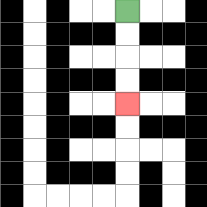{'start': '[5, 0]', 'end': '[5, 4]', 'path_directions': 'D,D,D,D', 'path_coordinates': '[[5, 0], [5, 1], [5, 2], [5, 3], [5, 4]]'}